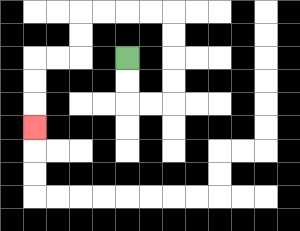{'start': '[5, 2]', 'end': '[1, 5]', 'path_directions': 'D,D,R,R,U,U,U,U,L,L,L,L,D,D,L,L,D,D,D', 'path_coordinates': '[[5, 2], [5, 3], [5, 4], [6, 4], [7, 4], [7, 3], [7, 2], [7, 1], [7, 0], [6, 0], [5, 0], [4, 0], [3, 0], [3, 1], [3, 2], [2, 2], [1, 2], [1, 3], [1, 4], [1, 5]]'}